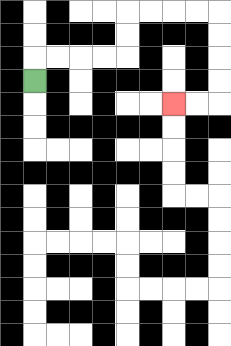{'start': '[1, 3]', 'end': '[7, 4]', 'path_directions': 'U,R,R,R,R,U,U,R,R,R,R,D,D,D,D,L,L', 'path_coordinates': '[[1, 3], [1, 2], [2, 2], [3, 2], [4, 2], [5, 2], [5, 1], [5, 0], [6, 0], [7, 0], [8, 0], [9, 0], [9, 1], [9, 2], [9, 3], [9, 4], [8, 4], [7, 4]]'}